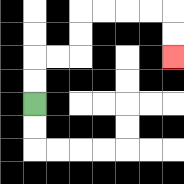{'start': '[1, 4]', 'end': '[7, 2]', 'path_directions': 'U,U,R,R,U,U,R,R,R,R,D,D', 'path_coordinates': '[[1, 4], [1, 3], [1, 2], [2, 2], [3, 2], [3, 1], [3, 0], [4, 0], [5, 0], [6, 0], [7, 0], [7, 1], [7, 2]]'}